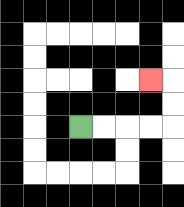{'start': '[3, 5]', 'end': '[6, 3]', 'path_directions': 'R,R,R,R,U,U,L', 'path_coordinates': '[[3, 5], [4, 5], [5, 5], [6, 5], [7, 5], [7, 4], [7, 3], [6, 3]]'}